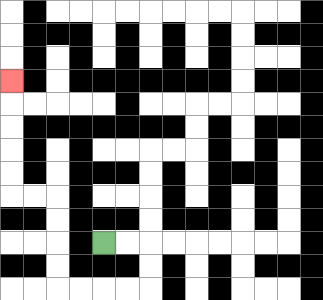{'start': '[4, 10]', 'end': '[0, 3]', 'path_directions': 'R,R,D,D,L,L,L,L,U,U,U,U,L,L,U,U,U,U,U', 'path_coordinates': '[[4, 10], [5, 10], [6, 10], [6, 11], [6, 12], [5, 12], [4, 12], [3, 12], [2, 12], [2, 11], [2, 10], [2, 9], [2, 8], [1, 8], [0, 8], [0, 7], [0, 6], [0, 5], [0, 4], [0, 3]]'}